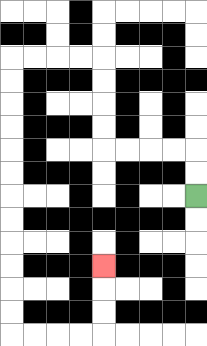{'start': '[8, 8]', 'end': '[4, 11]', 'path_directions': 'U,U,L,L,L,L,U,U,U,U,L,L,L,L,D,D,D,D,D,D,D,D,D,D,D,D,R,R,R,R,U,U,U', 'path_coordinates': '[[8, 8], [8, 7], [8, 6], [7, 6], [6, 6], [5, 6], [4, 6], [4, 5], [4, 4], [4, 3], [4, 2], [3, 2], [2, 2], [1, 2], [0, 2], [0, 3], [0, 4], [0, 5], [0, 6], [0, 7], [0, 8], [0, 9], [0, 10], [0, 11], [0, 12], [0, 13], [0, 14], [1, 14], [2, 14], [3, 14], [4, 14], [4, 13], [4, 12], [4, 11]]'}